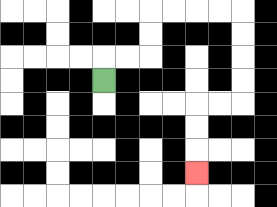{'start': '[4, 3]', 'end': '[8, 7]', 'path_directions': 'U,R,R,U,U,R,R,R,R,D,D,D,D,L,L,D,D,D', 'path_coordinates': '[[4, 3], [4, 2], [5, 2], [6, 2], [6, 1], [6, 0], [7, 0], [8, 0], [9, 0], [10, 0], [10, 1], [10, 2], [10, 3], [10, 4], [9, 4], [8, 4], [8, 5], [8, 6], [8, 7]]'}